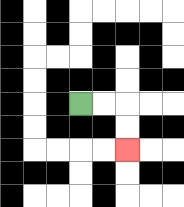{'start': '[3, 4]', 'end': '[5, 6]', 'path_directions': 'R,R,D,D', 'path_coordinates': '[[3, 4], [4, 4], [5, 4], [5, 5], [5, 6]]'}